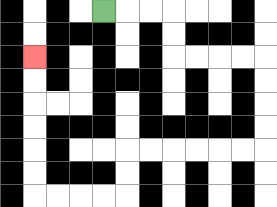{'start': '[4, 0]', 'end': '[1, 2]', 'path_directions': 'R,R,R,D,D,R,R,R,R,D,D,D,D,L,L,L,L,L,L,D,D,L,L,L,L,U,U,U,U,U,U', 'path_coordinates': '[[4, 0], [5, 0], [6, 0], [7, 0], [7, 1], [7, 2], [8, 2], [9, 2], [10, 2], [11, 2], [11, 3], [11, 4], [11, 5], [11, 6], [10, 6], [9, 6], [8, 6], [7, 6], [6, 6], [5, 6], [5, 7], [5, 8], [4, 8], [3, 8], [2, 8], [1, 8], [1, 7], [1, 6], [1, 5], [1, 4], [1, 3], [1, 2]]'}